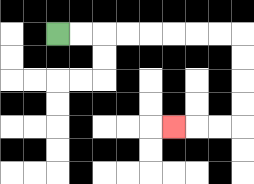{'start': '[2, 1]', 'end': '[7, 5]', 'path_directions': 'R,R,R,R,R,R,R,R,D,D,D,D,L,L,L', 'path_coordinates': '[[2, 1], [3, 1], [4, 1], [5, 1], [6, 1], [7, 1], [8, 1], [9, 1], [10, 1], [10, 2], [10, 3], [10, 4], [10, 5], [9, 5], [8, 5], [7, 5]]'}